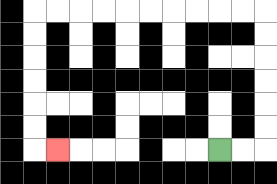{'start': '[9, 6]', 'end': '[2, 6]', 'path_directions': 'R,R,U,U,U,U,U,U,L,L,L,L,L,L,L,L,L,L,D,D,D,D,D,D,R', 'path_coordinates': '[[9, 6], [10, 6], [11, 6], [11, 5], [11, 4], [11, 3], [11, 2], [11, 1], [11, 0], [10, 0], [9, 0], [8, 0], [7, 0], [6, 0], [5, 0], [4, 0], [3, 0], [2, 0], [1, 0], [1, 1], [1, 2], [1, 3], [1, 4], [1, 5], [1, 6], [2, 6]]'}